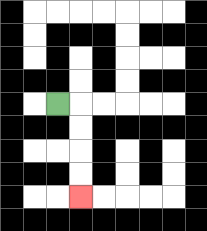{'start': '[2, 4]', 'end': '[3, 8]', 'path_directions': 'R,D,D,D,D', 'path_coordinates': '[[2, 4], [3, 4], [3, 5], [3, 6], [3, 7], [3, 8]]'}